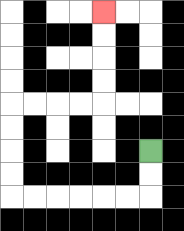{'start': '[6, 6]', 'end': '[4, 0]', 'path_directions': 'D,D,L,L,L,L,L,L,U,U,U,U,R,R,R,R,U,U,U,U', 'path_coordinates': '[[6, 6], [6, 7], [6, 8], [5, 8], [4, 8], [3, 8], [2, 8], [1, 8], [0, 8], [0, 7], [0, 6], [0, 5], [0, 4], [1, 4], [2, 4], [3, 4], [4, 4], [4, 3], [4, 2], [4, 1], [4, 0]]'}